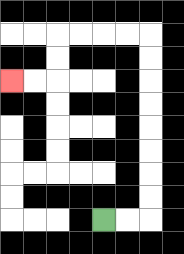{'start': '[4, 9]', 'end': '[0, 3]', 'path_directions': 'R,R,U,U,U,U,U,U,U,U,L,L,L,L,D,D,L,L', 'path_coordinates': '[[4, 9], [5, 9], [6, 9], [6, 8], [6, 7], [6, 6], [6, 5], [6, 4], [6, 3], [6, 2], [6, 1], [5, 1], [4, 1], [3, 1], [2, 1], [2, 2], [2, 3], [1, 3], [0, 3]]'}